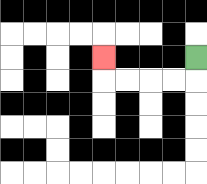{'start': '[8, 2]', 'end': '[4, 2]', 'path_directions': 'D,L,L,L,L,U', 'path_coordinates': '[[8, 2], [8, 3], [7, 3], [6, 3], [5, 3], [4, 3], [4, 2]]'}